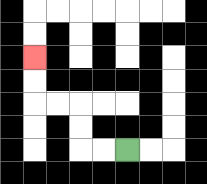{'start': '[5, 6]', 'end': '[1, 2]', 'path_directions': 'L,L,U,U,L,L,U,U', 'path_coordinates': '[[5, 6], [4, 6], [3, 6], [3, 5], [3, 4], [2, 4], [1, 4], [1, 3], [1, 2]]'}